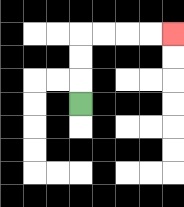{'start': '[3, 4]', 'end': '[7, 1]', 'path_directions': 'U,U,U,R,R,R,R', 'path_coordinates': '[[3, 4], [3, 3], [3, 2], [3, 1], [4, 1], [5, 1], [6, 1], [7, 1]]'}